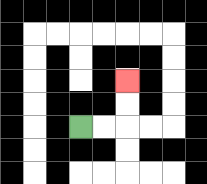{'start': '[3, 5]', 'end': '[5, 3]', 'path_directions': 'R,R,U,U', 'path_coordinates': '[[3, 5], [4, 5], [5, 5], [5, 4], [5, 3]]'}